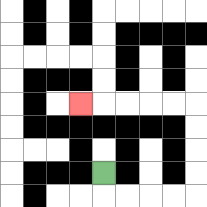{'start': '[4, 7]', 'end': '[3, 4]', 'path_directions': 'D,R,R,R,R,U,U,U,U,L,L,L,L,L', 'path_coordinates': '[[4, 7], [4, 8], [5, 8], [6, 8], [7, 8], [8, 8], [8, 7], [8, 6], [8, 5], [8, 4], [7, 4], [6, 4], [5, 4], [4, 4], [3, 4]]'}